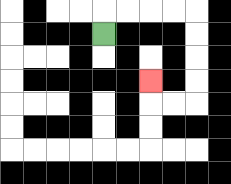{'start': '[4, 1]', 'end': '[6, 3]', 'path_directions': 'U,R,R,R,R,D,D,D,D,L,L,U', 'path_coordinates': '[[4, 1], [4, 0], [5, 0], [6, 0], [7, 0], [8, 0], [8, 1], [8, 2], [8, 3], [8, 4], [7, 4], [6, 4], [6, 3]]'}